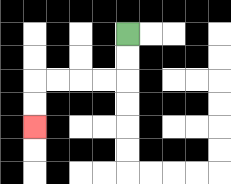{'start': '[5, 1]', 'end': '[1, 5]', 'path_directions': 'D,D,L,L,L,L,D,D', 'path_coordinates': '[[5, 1], [5, 2], [5, 3], [4, 3], [3, 3], [2, 3], [1, 3], [1, 4], [1, 5]]'}